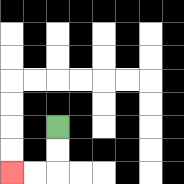{'start': '[2, 5]', 'end': '[0, 7]', 'path_directions': 'D,D,L,L', 'path_coordinates': '[[2, 5], [2, 6], [2, 7], [1, 7], [0, 7]]'}